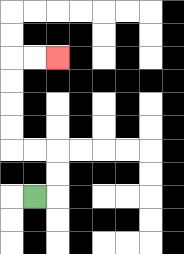{'start': '[1, 8]', 'end': '[2, 2]', 'path_directions': 'R,U,U,L,L,U,U,U,U,R,R', 'path_coordinates': '[[1, 8], [2, 8], [2, 7], [2, 6], [1, 6], [0, 6], [0, 5], [0, 4], [0, 3], [0, 2], [1, 2], [2, 2]]'}